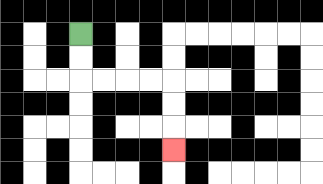{'start': '[3, 1]', 'end': '[7, 6]', 'path_directions': 'D,D,R,R,R,R,D,D,D', 'path_coordinates': '[[3, 1], [3, 2], [3, 3], [4, 3], [5, 3], [6, 3], [7, 3], [7, 4], [7, 5], [7, 6]]'}